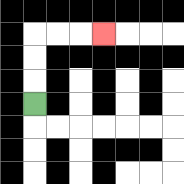{'start': '[1, 4]', 'end': '[4, 1]', 'path_directions': 'U,U,U,R,R,R', 'path_coordinates': '[[1, 4], [1, 3], [1, 2], [1, 1], [2, 1], [3, 1], [4, 1]]'}